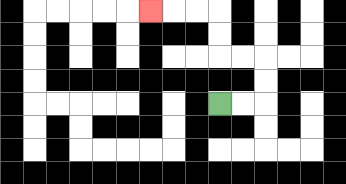{'start': '[9, 4]', 'end': '[6, 0]', 'path_directions': 'R,R,U,U,L,L,U,U,L,L,L', 'path_coordinates': '[[9, 4], [10, 4], [11, 4], [11, 3], [11, 2], [10, 2], [9, 2], [9, 1], [9, 0], [8, 0], [7, 0], [6, 0]]'}